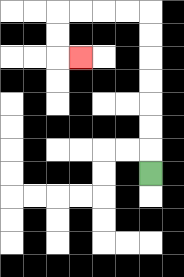{'start': '[6, 7]', 'end': '[3, 2]', 'path_directions': 'U,U,U,U,U,U,U,L,L,L,L,D,D,R', 'path_coordinates': '[[6, 7], [6, 6], [6, 5], [6, 4], [6, 3], [6, 2], [6, 1], [6, 0], [5, 0], [4, 0], [3, 0], [2, 0], [2, 1], [2, 2], [3, 2]]'}